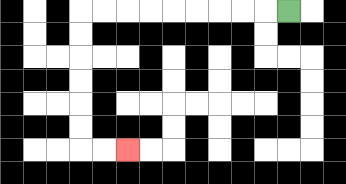{'start': '[12, 0]', 'end': '[5, 6]', 'path_directions': 'L,L,L,L,L,L,L,L,L,D,D,D,D,D,D,R,R', 'path_coordinates': '[[12, 0], [11, 0], [10, 0], [9, 0], [8, 0], [7, 0], [6, 0], [5, 0], [4, 0], [3, 0], [3, 1], [3, 2], [3, 3], [3, 4], [3, 5], [3, 6], [4, 6], [5, 6]]'}